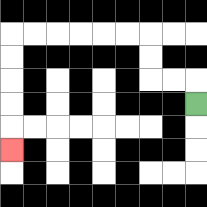{'start': '[8, 4]', 'end': '[0, 6]', 'path_directions': 'U,L,L,U,U,L,L,L,L,L,L,D,D,D,D,D', 'path_coordinates': '[[8, 4], [8, 3], [7, 3], [6, 3], [6, 2], [6, 1], [5, 1], [4, 1], [3, 1], [2, 1], [1, 1], [0, 1], [0, 2], [0, 3], [0, 4], [0, 5], [0, 6]]'}